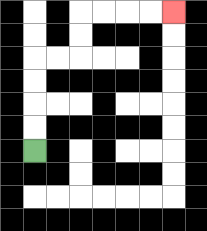{'start': '[1, 6]', 'end': '[7, 0]', 'path_directions': 'U,U,U,U,R,R,U,U,R,R,R,R', 'path_coordinates': '[[1, 6], [1, 5], [1, 4], [1, 3], [1, 2], [2, 2], [3, 2], [3, 1], [3, 0], [4, 0], [5, 0], [6, 0], [7, 0]]'}